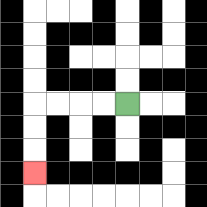{'start': '[5, 4]', 'end': '[1, 7]', 'path_directions': 'L,L,L,L,D,D,D', 'path_coordinates': '[[5, 4], [4, 4], [3, 4], [2, 4], [1, 4], [1, 5], [1, 6], [1, 7]]'}